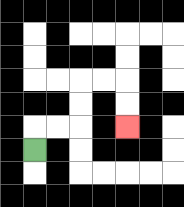{'start': '[1, 6]', 'end': '[5, 5]', 'path_directions': 'U,R,R,U,U,R,R,D,D', 'path_coordinates': '[[1, 6], [1, 5], [2, 5], [3, 5], [3, 4], [3, 3], [4, 3], [5, 3], [5, 4], [5, 5]]'}